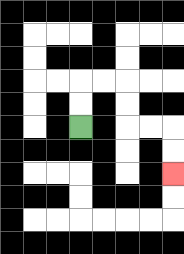{'start': '[3, 5]', 'end': '[7, 7]', 'path_directions': 'U,U,R,R,D,D,R,R,D,D', 'path_coordinates': '[[3, 5], [3, 4], [3, 3], [4, 3], [5, 3], [5, 4], [5, 5], [6, 5], [7, 5], [7, 6], [7, 7]]'}